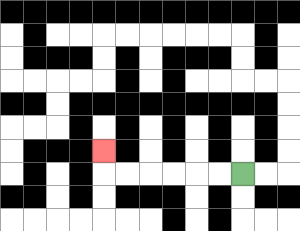{'start': '[10, 7]', 'end': '[4, 6]', 'path_directions': 'L,L,L,L,L,L,U', 'path_coordinates': '[[10, 7], [9, 7], [8, 7], [7, 7], [6, 7], [5, 7], [4, 7], [4, 6]]'}